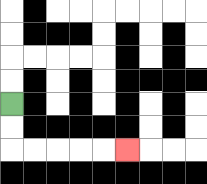{'start': '[0, 4]', 'end': '[5, 6]', 'path_directions': 'D,D,R,R,R,R,R', 'path_coordinates': '[[0, 4], [0, 5], [0, 6], [1, 6], [2, 6], [3, 6], [4, 6], [5, 6]]'}